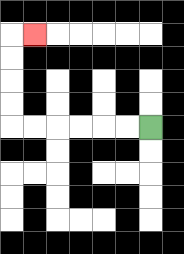{'start': '[6, 5]', 'end': '[1, 1]', 'path_directions': 'L,L,L,L,L,L,U,U,U,U,R', 'path_coordinates': '[[6, 5], [5, 5], [4, 5], [3, 5], [2, 5], [1, 5], [0, 5], [0, 4], [0, 3], [0, 2], [0, 1], [1, 1]]'}